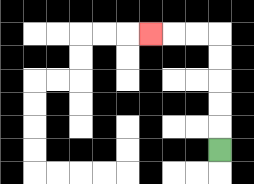{'start': '[9, 6]', 'end': '[6, 1]', 'path_directions': 'U,U,U,U,U,L,L,L', 'path_coordinates': '[[9, 6], [9, 5], [9, 4], [9, 3], [9, 2], [9, 1], [8, 1], [7, 1], [6, 1]]'}